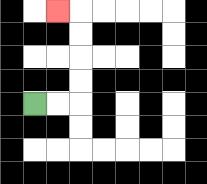{'start': '[1, 4]', 'end': '[2, 0]', 'path_directions': 'R,R,U,U,U,U,L', 'path_coordinates': '[[1, 4], [2, 4], [3, 4], [3, 3], [3, 2], [3, 1], [3, 0], [2, 0]]'}